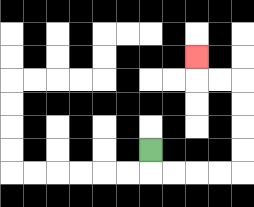{'start': '[6, 6]', 'end': '[8, 2]', 'path_directions': 'D,R,R,R,R,U,U,U,U,L,L,U', 'path_coordinates': '[[6, 6], [6, 7], [7, 7], [8, 7], [9, 7], [10, 7], [10, 6], [10, 5], [10, 4], [10, 3], [9, 3], [8, 3], [8, 2]]'}